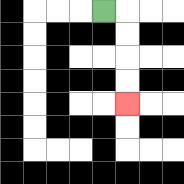{'start': '[4, 0]', 'end': '[5, 4]', 'path_directions': 'R,D,D,D,D', 'path_coordinates': '[[4, 0], [5, 0], [5, 1], [5, 2], [5, 3], [5, 4]]'}